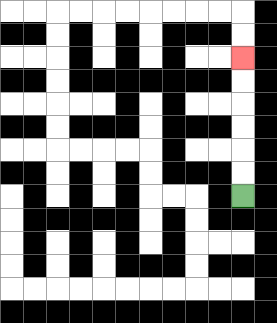{'start': '[10, 8]', 'end': '[10, 2]', 'path_directions': 'U,U,U,U,U,U', 'path_coordinates': '[[10, 8], [10, 7], [10, 6], [10, 5], [10, 4], [10, 3], [10, 2]]'}